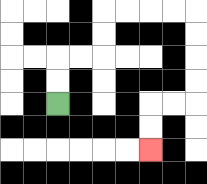{'start': '[2, 4]', 'end': '[6, 6]', 'path_directions': 'U,U,R,R,U,U,R,R,R,R,D,D,D,D,L,L,D,D', 'path_coordinates': '[[2, 4], [2, 3], [2, 2], [3, 2], [4, 2], [4, 1], [4, 0], [5, 0], [6, 0], [7, 0], [8, 0], [8, 1], [8, 2], [8, 3], [8, 4], [7, 4], [6, 4], [6, 5], [6, 6]]'}